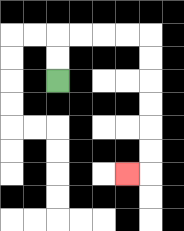{'start': '[2, 3]', 'end': '[5, 7]', 'path_directions': 'U,U,R,R,R,R,D,D,D,D,D,D,L', 'path_coordinates': '[[2, 3], [2, 2], [2, 1], [3, 1], [4, 1], [5, 1], [6, 1], [6, 2], [6, 3], [6, 4], [6, 5], [6, 6], [6, 7], [5, 7]]'}